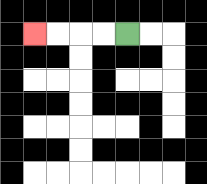{'start': '[5, 1]', 'end': '[1, 1]', 'path_directions': 'L,L,L,L', 'path_coordinates': '[[5, 1], [4, 1], [3, 1], [2, 1], [1, 1]]'}